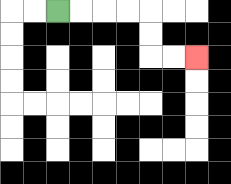{'start': '[2, 0]', 'end': '[8, 2]', 'path_directions': 'R,R,R,R,D,D,R,R', 'path_coordinates': '[[2, 0], [3, 0], [4, 0], [5, 0], [6, 0], [6, 1], [6, 2], [7, 2], [8, 2]]'}